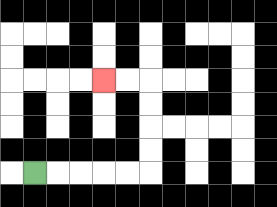{'start': '[1, 7]', 'end': '[4, 3]', 'path_directions': 'R,R,R,R,R,U,U,U,U,L,L', 'path_coordinates': '[[1, 7], [2, 7], [3, 7], [4, 7], [5, 7], [6, 7], [6, 6], [6, 5], [6, 4], [6, 3], [5, 3], [4, 3]]'}